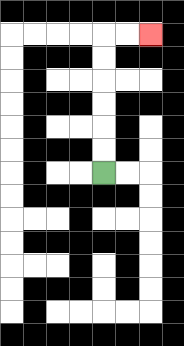{'start': '[4, 7]', 'end': '[6, 1]', 'path_directions': 'U,U,U,U,U,U,R,R', 'path_coordinates': '[[4, 7], [4, 6], [4, 5], [4, 4], [4, 3], [4, 2], [4, 1], [5, 1], [6, 1]]'}